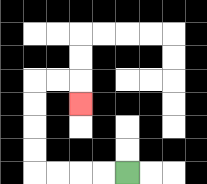{'start': '[5, 7]', 'end': '[3, 4]', 'path_directions': 'L,L,L,L,U,U,U,U,R,R,D', 'path_coordinates': '[[5, 7], [4, 7], [3, 7], [2, 7], [1, 7], [1, 6], [1, 5], [1, 4], [1, 3], [2, 3], [3, 3], [3, 4]]'}